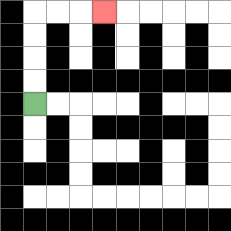{'start': '[1, 4]', 'end': '[4, 0]', 'path_directions': 'U,U,U,U,R,R,R', 'path_coordinates': '[[1, 4], [1, 3], [1, 2], [1, 1], [1, 0], [2, 0], [3, 0], [4, 0]]'}